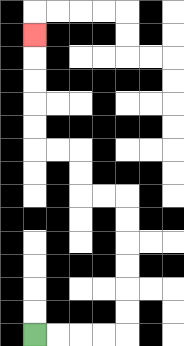{'start': '[1, 14]', 'end': '[1, 1]', 'path_directions': 'R,R,R,R,U,U,U,U,U,U,L,L,U,U,L,L,U,U,U,U,U', 'path_coordinates': '[[1, 14], [2, 14], [3, 14], [4, 14], [5, 14], [5, 13], [5, 12], [5, 11], [5, 10], [5, 9], [5, 8], [4, 8], [3, 8], [3, 7], [3, 6], [2, 6], [1, 6], [1, 5], [1, 4], [1, 3], [1, 2], [1, 1]]'}